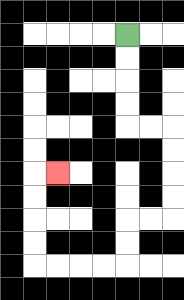{'start': '[5, 1]', 'end': '[2, 7]', 'path_directions': 'D,D,D,D,R,R,D,D,D,D,L,L,D,D,L,L,L,L,U,U,U,U,R', 'path_coordinates': '[[5, 1], [5, 2], [5, 3], [5, 4], [5, 5], [6, 5], [7, 5], [7, 6], [7, 7], [7, 8], [7, 9], [6, 9], [5, 9], [5, 10], [5, 11], [4, 11], [3, 11], [2, 11], [1, 11], [1, 10], [1, 9], [1, 8], [1, 7], [2, 7]]'}